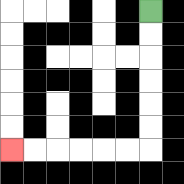{'start': '[6, 0]', 'end': '[0, 6]', 'path_directions': 'D,D,D,D,D,D,L,L,L,L,L,L', 'path_coordinates': '[[6, 0], [6, 1], [6, 2], [6, 3], [6, 4], [6, 5], [6, 6], [5, 6], [4, 6], [3, 6], [2, 6], [1, 6], [0, 6]]'}